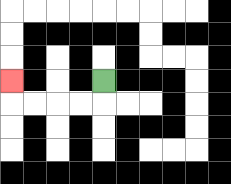{'start': '[4, 3]', 'end': '[0, 3]', 'path_directions': 'D,L,L,L,L,U', 'path_coordinates': '[[4, 3], [4, 4], [3, 4], [2, 4], [1, 4], [0, 4], [0, 3]]'}